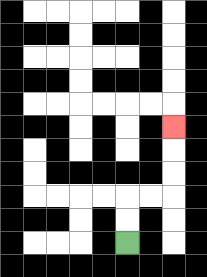{'start': '[5, 10]', 'end': '[7, 5]', 'path_directions': 'U,U,R,R,U,U,U', 'path_coordinates': '[[5, 10], [5, 9], [5, 8], [6, 8], [7, 8], [7, 7], [7, 6], [7, 5]]'}